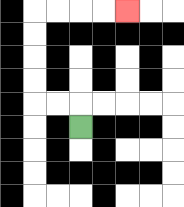{'start': '[3, 5]', 'end': '[5, 0]', 'path_directions': 'U,L,L,U,U,U,U,R,R,R,R', 'path_coordinates': '[[3, 5], [3, 4], [2, 4], [1, 4], [1, 3], [1, 2], [1, 1], [1, 0], [2, 0], [3, 0], [4, 0], [5, 0]]'}